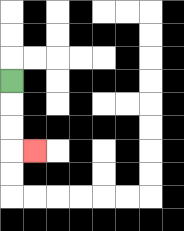{'start': '[0, 3]', 'end': '[1, 6]', 'path_directions': 'D,D,D,R', 'path_coordinates': '[[0, 3], [0, 4], [0, 5], [0, 6], [1, 6]]'}